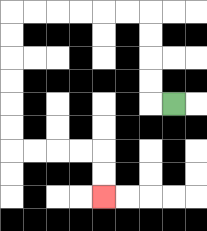{'start': '[7, 4]', 'end': '[4, 8]', 'path_directions': 'L,U,U,U,U,L,L,L,L,L,L,D,D,D,D,D,D,R,R,R,R,D,D', 'path_coordinates': '[[7, 4], [6, 4], [6, 3], [6, 2], [6, 1], [6, 0], [5, 0], [4, 0], [3, 0], [2, 0], [1, 0], [0, 0], [0, 1], [0, 2], [0, 3], [0, 4], [0, 5], [0, 6], [1, 6], [2, 6], [3, 6], [4, 6], [4, 7], [4, 8]]'}